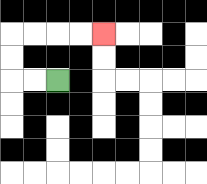{'start': '[2, 3]', 'end': '[4, 1]', 'path_directions': 'L,L,U,U,R,R,R,R', 'path_coordinates': '[[2, 3], [1, 3], [0, 3], [0, 2], [0, 1], [1, 1], [2, 1], [3, 1], [4, 1]]'}